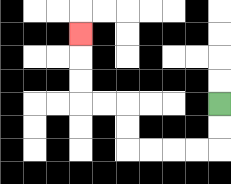{'start': '[9, 4]', 'end': '[3, 1]', 'path_directions': 'D,D,L,L,L,L,U,U,L,L,U,U,U', 'path_coordinates': '[[9, 4], [9, 5], [9, 6], [8, 6], [7, 6], [6, 6], [5, 6], [5, 5], [5, 4], [4, 4], [3, 4], [3, 3], [3, 2], [3, 1]]'}